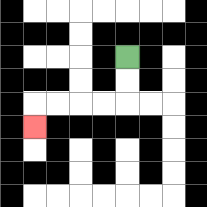{'start': '[5, 2]', 'end': '[1, 5]', 'path_directions': 'D,D,L,L,L,L,D', 'path_coordinates': '[[5, 2], [5, 3], [5, 4], [4, 4], [3, 4], [2, 4], [1, 4], [1, 5]]'}